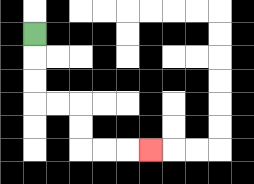{'start': '[1, 1]', 'end': '[6, 6]', 'path_directions': 'D,D,D,R,R,D,D,R,R,R', 'path_coordinates': '[[1, 1], [1, 2], [1, 3], [1, 4], [2, 4], [3, 4], [3, 5], [3, 6], [4, 6], [5, 6], [6, 6]]'}